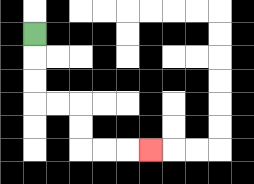{'start': '[1, 1]', 'end': '[6, 6]', 'path_directions': 'D,D,D,R,R,D,D,R,R,R', 'path_coordinates': '[[1, 1], [1, 2], [1, 3], [1, 4], [2, 4], [3, 4], [3, 5], [3, 6], [4, 6], [5, 6], [6, 6]]'}